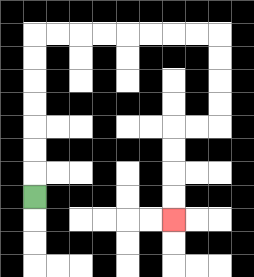{'start': '[1, 8]', 'end': '[7, 9]', 'path_directions': 'U,U,U,U,U,U,U,R,R,R,R,R,R,R,R,D,D,D,D,L,L,D,D,D,D', 'path_coordinates': '[[1, 8], [1, 7], [1, 6], [1, 5], [1, 4], [1, 3], [1, 2], [1, 1], [2, 1], [3, 1], [4, 1], [5, 1], [6, 1], [7, 1], [8, 1], [9, 1], [9, 2], [9, 3], [9, 4], [9, 5], [8, 5], [7, 5], [7, 6], [7, 7], [7, 8], [7, 9]]'}